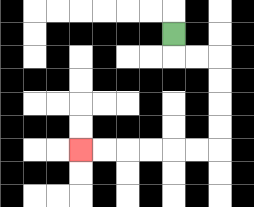{'start': '[7, 1]', 'end': '[3, 6]', 'path_directions': 'D,R,R,D,D,D,D,L,L,L,L,L,L', 'path_coordinates': '[[7, 1], [7, 2], [8, 2], [9, 2], [9, 3], [9, 4], [9, 5], [9, 6], [8, 6], [7, 6], [6, 6], [5, 6], [4, 6], [3, 6]]'}